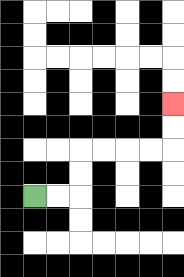{'start': '[1, 8]', 'end': '[7, 4]', 'path_directions': 'R,R,U,U,R,R,R,R,U,U', 'path_coordinates': '[[1, 8], [2, 8], [3, 8], [3, 7], [3, 6], [4, 6], [5, 6], [6, 6], [7, 6], [7, 5], [7, 4]]'}